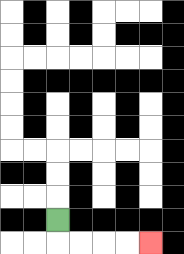{'start': '[2, 9]', 'end': '[6, 10]', 'path_directions': 'D,R,R,R,R', 'path_coordinates': '[[2, 9], [2, 10], [3, 10], [4, 10], [5, 10], [6, 10]]'}